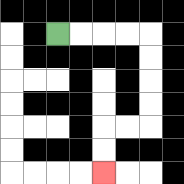{'start': '[2, 1]', 'end': '[4, 7]', 'path_directions': 'R,R,R,R,D,D,D,D,L,L,D,D', 'path_coordinates': '[[2, 1], [3, 1], [4, 1], [5, 1], [6, 1], [6, 2], [6, 3], [6, 4], [6, 5], [5, 5], [4, 5], [4, 6], [4, 7]]'}